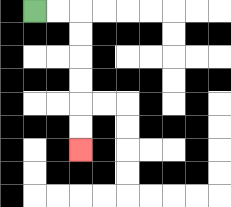{'start': '[1, 0]', 'end': '[3, 6]', 'path_directions': 'R,R,D,D,D,D,D,D', 'path_coordinates': '[[1, 0], [2, 0], [3, 0], [3, 1], [3, 2], [3, 3], [3, 4], [3, 5], [3, 6]]'}